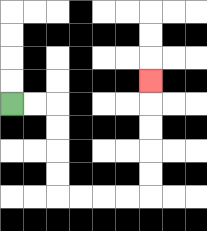{'start': '[0, 4]', 'end': '[6, 3]', 'path_directions': 'R,R,D,D,D,D,R,R,R,R,U,U,U,U,U', 'path_coordinates': '[[0, 4], [1, 4], [2, 4], [2, 5], [2, 6], [2, 7], [2, 8], [3, 8], [4, 8], [5, 8], [6, 8], [6, 7], [6, 6], [6, 5], [6, 4], [6, 3]]'}